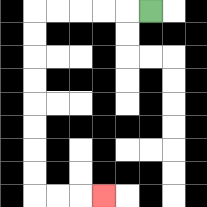{'start': '[6, 0]', 'end': '[4, 8]', 'path_directions': 'L,L,L,L,L,D,D,D,D,D,D,D,D,R,R,R', 'path_coordinates': '[[6, 0], [5, 0], [4, 0], [3, 0], [2, 0], [1, 0], [1, 1], [1, 2], [1, 3], [1, 4], [1, 5], [1, 6], [1, 7], [1, 8], [2, 8], [3, 8], [4, 8]]'}